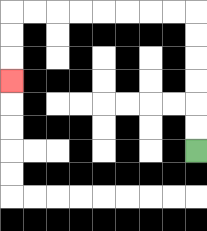{'start': '[8, 6]', 'end': '[0, 3]', 'path_directions': 'U,U,U,U,U,U,L,L,L,L,L,L,L,L,D,D,D', 'path_coordinates': '[[8, 6], [8, 5], [8, 4], [8, 3], [8, 2], [8, 1], [8, 0], [7, 0], [6, 0], [5, 0], [4, 0], [3, 0], [2, 0], [1, 0], [0, 0], [0, 1], [0, 2], [0, 3]]'}